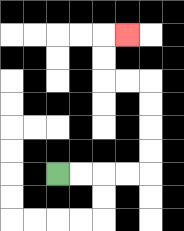{'start': '[2, 7]', 'end': '[5, 1]', 'path_directions': 'R,R,R,R,U,U,U,U,L,L,U,U,R', 'path_coordinates': '[[2, 7], [3, 7], [4, 7], [5, 7], [6, 7], [6, 6], [6, 5], [6, 4], [6, 3], [5, 3], [4, 3], [4, 2], [4, 1], [5, 1]]'}